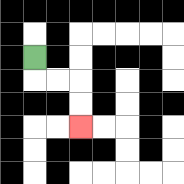{'start': '[1, 2]', 'end': '[3, 5]', 'path_directions': 'D,R,R,D,D', 'path_coordinates': '[[1, 2], [1, 3], [2, 3], [3, 3], [3, 4], [3, 5]]'}